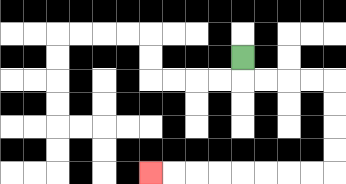{'start': '[10, 2]', 'end': '[6, 7]', 'path_directions': 'D,R,R,R,R,D,D,D,D,L,L,L,L,L,L,L,L', 'path_coordinates': '[[10, 2], [10, 3], [11, 3], [12, 3], [13, 3], [14, 3], [14, 4], [14, 5], [14, 6], [14, 7], [13, 7], [12, 7], [11, 7], [10, 7], [9, 7], [8, 7], [7, 7], [6, 7]]'}